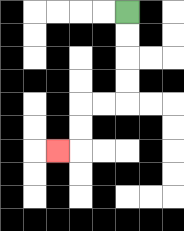{'start': '[5, 0]', 'end': '[2, 6]', 'path_directions': 'D,D,D,D,L,L,D,D,L', 'path_coordinates': '[[5, 0], [5, 1], [5, 2], [5, 3], [5, 4], [4, 4], [3, 4], [3, 5], [3, 6], [2, 6]]'}